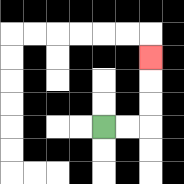{'start': '[4, 5]', 'end': '[6, 2]', 'path_directions': 'R,R,U,U,U', 'path_coordinates': '[[4, 5], [5, 5], [6, 5], [6, 4], [6, 3], [6, 2]]'}